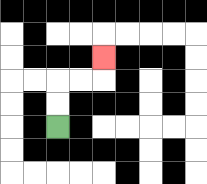{'start': '[2, 5]', 'end': '[4, 2]', 'path_directions': 'U,U,R,R,U', 'path_coordinates': '[[2, 5], [2, 4], [2, 3], [3, 3], [4, 3], [4, 2]]'}